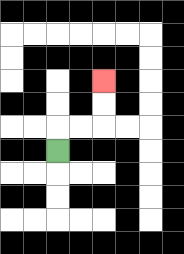{'start': '[2, 6]', 'end': '[4, 3]', 'path_directions': 'U,R,R,U,U', 'path_coordinates': '[[2, 6], [2, 5], [3, 5], [4, 5], [4, 4], [4, 3]]'}